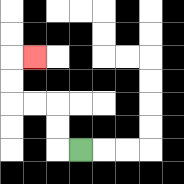{'start': '[3, 6]', 'end': '[1, 2]', 'path_directions': 'L,U,U,L,L,U,U,R', 'path_coordinates': '[[3, 6], [2, 6], [2, 5], [2, 4], [1, 4], [0, 4], [0, 3], [0, 2], [1, 2]]'}